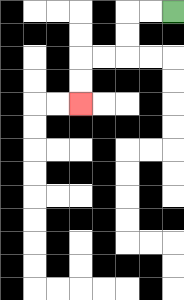{'start': '[7, 0]', 'end': '[3, 4]', 'path_directions': 'L,L,D,D,L,L,D,D', 'path_coordinates': '[[7, 0], [6, 0], [5, 0], [5, 1], [5, 2], [4, 2], [3, 2], [3, 3], [3, 4]]'}